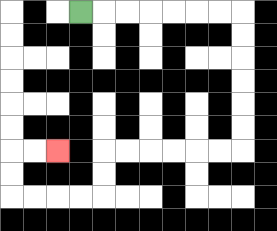{'start': '[3, 0]', 'end': '[2, 6]', 'path_directions': 'R,R,R,R,R,R,R,D,D,D,D,D,D,L,L,L,L,L,L,D,D,L,L,L,L,U,U,R,R', 'path_coordinates': '[[3, 0], [4, 0], [5, 0], [6, 0], [7, 0], [8, 0], [9, 0], [10, 0], [10, 1], [10, 2], [10, 3], [10, 4], [10, 5], [10, 6], [9, 6], [8, 6], [7, 6], [6, 6], [5, 6], [4, 6], [4, 7], [4, 8], [3, 8], [2, 8], [1, 8], [0, 8], [0, 7], [0, 6], [1, 6], [2, 6]]'}